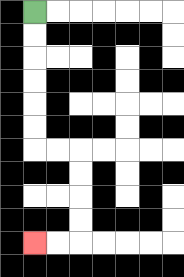{'start': '[1, 0]', 'end': '[1, 10]', 'path_directions': 'D,D,D,D,D,D,R,R,D,D,D,D,L,L', 'path_coordinates': '[[1, 0], [1, 1], [1, 2], [1, 3], [1, 4], [1, 5], [1, 6], [2, 6], [3, 6], [3, 7], [3, 8], [3, 9], [3, 10], [2, 10], [1, 10]]'}